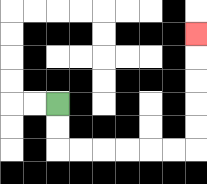{'start': '[2, 4]', 'end': '[8, 1]', 'path_directions': 'D,D,R,R,R,R,R,R,U,U,U,U,U', 'path_coordinates': '[[2, 4], [2, 5], [2, 6], [3, 6], [4, 6], [5, 6], [6, 6], [7, 6], [8, 6], [8, 5], [8, 4], [8, 3], [8, 2], [8, 1]]'}